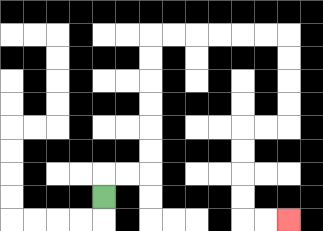{'start': '[4, 8]', 'end': '[12, 9]', 'path_directions': 'U,R,R,U,U,U,U,U,U,R,R,R,R,R,R,D,D,D,D,L,L,D,D,D,D,R,R', 'path_coordinates': '[[4, 8], [4, 7], [5, 7], [6, 7], [6, 6], [6, 5], [6, 4], [6, 3], [6, 2], [6, 1], [7, 1], [8, 1], [9, 1], [10, 1], [11, 1], [12, 1], [12, 2], [12, 3], [12, 4], [12, 5], [11, 5], [10, 5], [10, 6], [10, 7], [10, 8], [10, 9], [11, 9], [12, 9]]'}